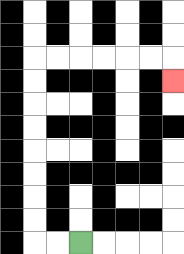{'start': '[3, 10]', 'end': '[7, 3]', 'path_directions': 'L,L,U,U,U,U,U,U,U,U,R,R,R,R,R,R,D', 'path_coordinates': '[[3, 10], [2, 10], [1, 10], [1, 9], [1, 8], [1, 7], [1, 6], [1, 5], [1, 4], [1, 3], [1, 2], [2, 2], [3, 2], [4, 2], [5, 2], [6, 2], [7, 2], [7, 3]]'}